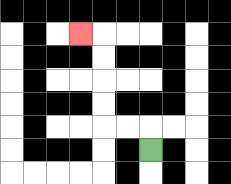{'start': '[6, 6]', 'end': '[3, 1]', 'path_directions': 'U,L,L,U,U,U,U,L', 'path_coordinates': '[[6, 6], [6, 5], [5, 5], [4, 5], [4, 4], [4, 3], [4, 2], [4, 1], [3, 1]]'}